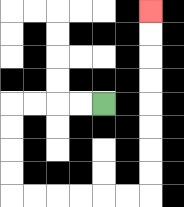{'start': '[4, 4]', 'end': '[6, 0]', 'path_directions': 'L,L,L,L,D,D,D,D,R,R,R,R,R,R,U,U,U,U,U,U,U,U', 'path_coordinates': '[[4, 4], [3, 4], [2, 4], [1, 4], [0, 4], [0, 5], [0, 6], [0, 7], [0, 8], [1, 8], [2, 8], [3, 8], [4, 8], [5, 8], [6, 8], [6, 7], [6, 6], [6, 5], [6, 4], [6, 3], [6, 2], [6, 1], [6, 0]]'}